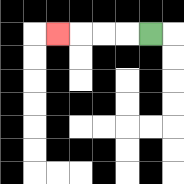{'start': '[6, 1]', 'end': '[2, 1]', 'path_directions': 'L,L,L,L', 'path_coordinates': '[[6, 1], [5, 1], [4, 1], [3, 1], [2, 1]]'}